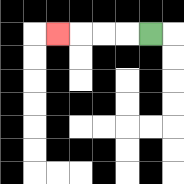{'start': '[6, 1]', 'end': '[2, 1]', 'path_directions': 'L,L,L,L', 'path_coordinates': '[[6, 1], [5, 1], [4, 1], [3, 1], [2, 1]]'}